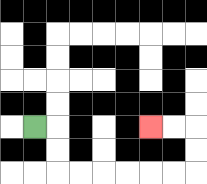{'start': '[1, 5]', 'end': '[6, 5]', 'path_directions': 'R,D,D,R,R,R,R,R,R,U,U,L,L', 'path_coordinates': '[[1, 5], [2, 5], [2, 6], [2, 7], [3, 7], [4, 7], [5, 7], [6, 7], [7, 7], [8, 7], [8, 6], [8, 5], [7, 5], [6, 5]]'}